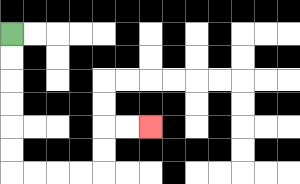{'start': '[0, 1]', 'end': '[6, 5]', 'path_directions': 'D,D,D,D,D,D,R,R,R,R,U,U,R,R', 'path_coordinates': '[[0, 1], [0, 2], [0, 3], [0, 4], [0, 5], [0, 6], [0, 7], [1, 7], [2, 7], [3, 7], [4, 7], [4, 6], [4, 5], [5, 5], [6, 5]]'}